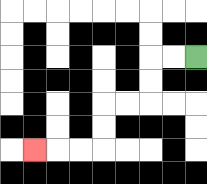{'start': '[8, 2]', 'end': '[1, 6]', 'path_directions': 'L,L,D,D,L,L,D,D,L,L,L', 'path_coordinates': '[[8, 2], [7, 2], [6, 2], [6, 3], [6, 4], [5, 4], [4, 4], [4, 5], [4, 6], [3, 6], [2, 6], [1, 6]]'}